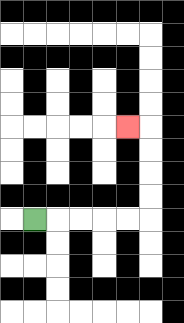{'start': '[1, 9]', 'end': '[5, 5]', 'path_directions': 'R,R,R,R,R,U,U,U,U,L', 'path_coordinates': '[[1, 9], [2, 9], [3, 9], [4, 9], [5, 9], [6, 9], [6, 8], [6, 7], [6, 6], [6, 5], [5, 5]]'}